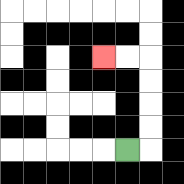{'start': '[5, 6]', 'end': '[4, 2]', 'path_directions': 'R,U,U,U,U,L,L', 'path_coordinates': '[[5, 6], [6, 6], [6, 5], [6, 4], [6, 3], [6, 2], [5, 2], [4, 2]]'}